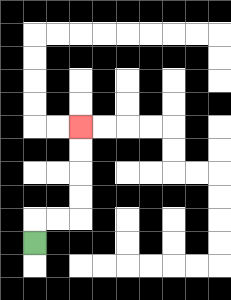{'start': '[1, 10]', 'end': '[3, 5]', 'path_directions': 'U,R,R,U,U,U,U', 'path_coordinates': '[[1, 10], [1, 9], [2, 9], [3, 9], [3, 8], [3, 7], [3, 6], [3, 5]]'}